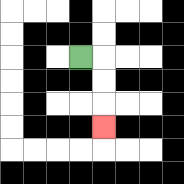{'start': '[3, 2]', 'end': '[4, 5]', 'path_directions': 'R,D,D,D', 'path_coordinates': '[[3, 2], [4, 2], [4, 3], [4, 4], [4, 5]]'}